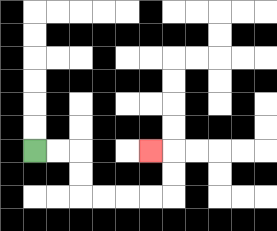{'start': '[1, 6]', 'end': '[6, 6]', 'path_directions': 'R,R,D,D,R,R,R,R,U,U,L', 'path_coordinates': '[[1, 6], [2, 6], [3, 6], [3, 7], [3, 8], [4, 8], [5, 8], [6, 8], [7, 8], [7, 7], [7, 6], [6, 6]]'}